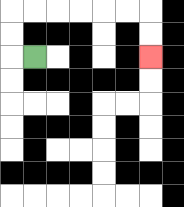{'start': '[1, 2]', 'end': '[6, 2]', 'path_directions': 'L,U,U,R,R,R,R,R,R,D,D', 'path_coordinates': '[[1, 2], [0, 2], [0, 1], [0, 0], [1, 0], [2, 0], [3, 0], [4, 0], [5, 0], [6, 0], [6, 1], [6, 2]]'}